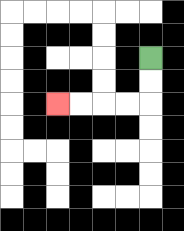{'start': '[6, 2]', 'end': '[2, 4]', 'path_directions': 'D,D,L,L,L,L', 'path_coordinates': '[[6, 2], [6, 3], [6, 4], [5, 4], [4, 4], [3, 4], [2, 4]]'}